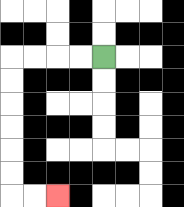{'start': '[4, 2]', 'end': '[2, 8]', 'path_directions': 'L,L,L,L,D,D,D,D,D,D,R,R', 'path_coordinates': '[[4, 2], [3, 2], [2, 2], [1, 2], [0, 2], [0, 3], [0, 4], [0, 5], [0, 6], [0, 7], [0, 8], [1, 8], [2, 8]]'}